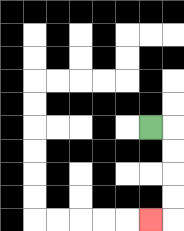{'start': '[6, 5]', 'end': '[6, 9]', 'path_directions': 'R,D,D,D,D,L', 'path_coordinates': '[[6, 5], [7, 5], [7, 6], [7, 7], [7, 8], [7, 9], [6, 9]]'}